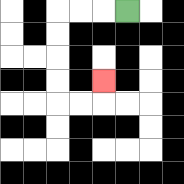{'start': '[5, 0]', 'end': '[4, 3]', 'path_directions': 'L,L,L,D,D,D,D,R,R,U', 'path_coordinates': '[[5, 0], [4, 0], [3, 0], [2, 0], [2, 1], [2, 2], [2, 3], [2, 4], [3, 4], [4, 4], [4, 3]]'}